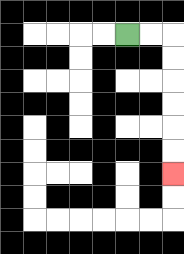{'start': '[5, 1]', 'end': '[7, 7]', 'path_directions': 'R,R,D,D,D,D,D,D', 'path_coordinates': '[[5, 1], [6, 1], [7, 1], [7, 2], [7, 3], [7, 4], [7, 5], [7, 6], [7, 7]]'}